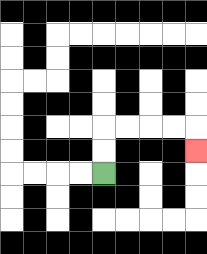{'start': '[4, 7]', 'end': '[8, 6]', 'path_directions': 'U,U,R,R,R,R,D', 'path_coordinates': '[[4, 7], [4, 6], [4, 5], [5, 5], [6, 5], [7, 5], [8, 5], [8, 6]]'}